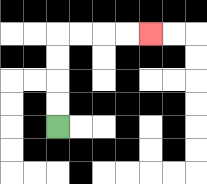{'start': '[2, 5]', 'end': '[6, 1]', 'path_directions': 'U,U,U,U,R,R,R,R', 'path_coordinates': '[[2, 5], [2, 4], [2, 3], [2, 2], [2, 1], [3, 1], [4, 1], [5, 1], [6, 1]]'}